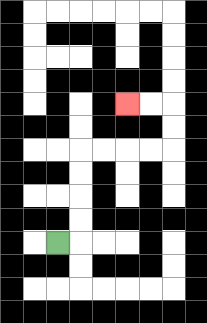{'start': '[2, 10]', 'end': '[5, 4]', 'path_directions': 'R,U,U,U,U,R,R,R,R,U,U,L,L', 'path_coordinates': '[[2, 10], [3, 10], [3, 9], [3, 8], [3, 7], [3, 6], [4, 6], [5, 6], [6, 6], [7, 6], [7, 5], [7, 4], [6, 4], [5, 4]]'}